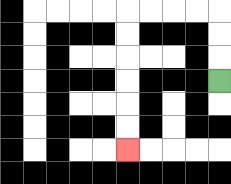{'start': '[9, 3]', 'end': '[5, 6]', 'path_directions': 'U,U,U,L,L,L,L,D,D,D,D,D,D', 'path_coordinates': '[[9, 3], [9, 2], [9, 1], [9, 0], [8, 0], [7, 0], [6, 0], [5, 0], [5, 1], [5, 2], [5, 3], [5, 4], [5, 5], [5, 6]]'}